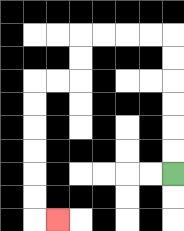{'start': '[7, 7]', 'end': '[2, 9]', 'path_directions': 'U,U,U,U,U,U,L,L,L,L,D,D,L,L,D,D,D,D,D,D,R', 'path_coordinates': '[[7, 7], [7, 6], [7, 5], [7, 4], [7, 3], [7, 2], [7, 1], [6, 1], [5, 1], [4, 1], [3, 1], [3, 2], [3, 3], [2, 3], [1, 3], [1, 4], [1, 5], [1, 6], [1, 7], [1, 8], [1, 9], [2, 9]]'}